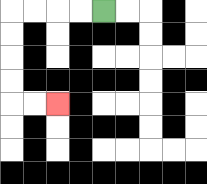{'start': '[4, 0]', 'end': '[2, 4]', 'path_directions': 'L,L,L,L,D,D,D,D,R,R', 'path_coordinates': '[[4, 0], [3, 0], [2, 0], [1, 0], [0, 0], [0, 1], [0, 2], [0, 3], [0, 4], [1, 4], [2, 4]]'}